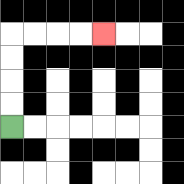{'start': '[0, 5]', 'end': '[4, 1]', 'path_directions': 'U,U,U,U,R,R,R,R', 'path_coordinates': '[[0, 5], [0, 4], [0, 3], [0, 2], [0, 1], [1, 1], [2, 1], [3, 1], [4, 1]]'}